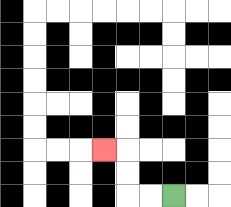{'start': '[7, 8]', 'end': '[4, 6]', 'path_directions': 'L,L,U,U,L', 'path_coordinates': '[[7, 8], [6, 8], [5, 8], [5, 7], [5, 6], [4, 6]]'}